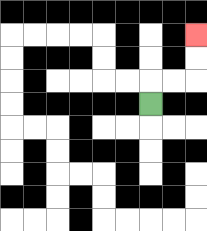{'start': '[6, 4]', 'end': '[8, 1]', 'path_directions': 'U,R,R,U,U', 'path_coordinates': '[[6, 4], [6, 3], [7, 3], [8, 3], [8, 2], [8, 1]]'}